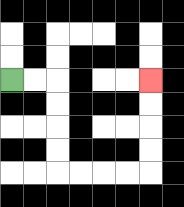{'start': '[0, 3]', 'end': '[6, 3]', 'path_directions': 'R,R,D,D,D,D,R,R,R,R,U,U,U,U', 'path_coordinates': '[[0, 3], [1, 3], [2, 3], [2, 4], [2, 5], [2, 6], [2, 7], [3, 7], [4, 7], [5, 7], [6, 7], [6, 6], [6, 5], [6, 4], [6, 3]]'}